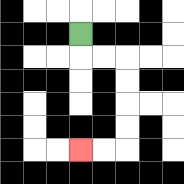{'start': '[3, 1]', 'end': '[3, 6]', 'path_directions': 'D,R,R,D,D,D,D,L,L', 'path_coordinates': '[[3, 1], [3, 2], [4, 2], [5, 2], [5, 3], [5, 4], [5, 5], [5, 6], [4, 6], [3, 6]]'}